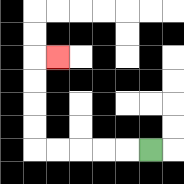{'start': '[6, 6]', 'end': '[2, 2]', 'path_directions': 'L,L,L,L,L,U,U,U,U,R', 'path_coordinates': '[[6, 6], [5, 6], [4, 6], [3, 6], [2, 6], [1, 6], [1, 5], [1, 4], [1, 3], [1, 2], [2, 2]]'}